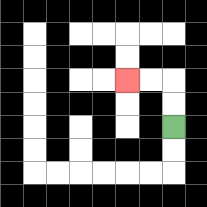{'start': '[7, 5]', 'end': '[5, 3]', 'path_directions': 'U,U,L,L', 'path_coordinates': '[[7, 5], [7, 4], [7, 3], [6, 3], [5, 3]]'}